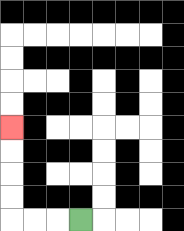{'start': '[3, 9]', 'end': '[0, 5]', 'path_directions': 'L,L,L,U,U,U,U', 'path_coordinates': '[[3, 9], [2, 9], [1, 9], [0, 9], [0, 8], [0, 7], [0, 6], [0, 5]]'}